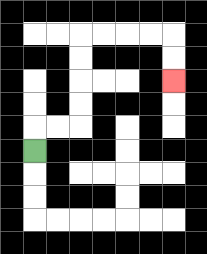{'start': '[1, 6]', 'end': '[7, 3]', 'path_directions': 'U,R,R,U,U,U,U,R,R,R,R,D,D', 'path_coordinates': '[[1, 6], [1, 5], [2, 5], [3, 5], [3, 4], [3, 3], [3, 2], [3, 1], [4, 1], [5, 1], [6, 1], [7, 1], [7, 2], [7, 3]]'}